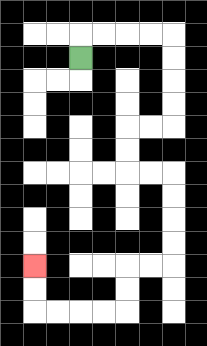{'start': '[3, 2]', 'end': '[1, 11]', 'path_directions': 'U,R,R,R,R,D,D,D,D,L,L,D,D,R,R,D,D,D,D,L,L,D,D,L,L,L,L,U,U', 'path_coordinates': '[[3, 2], [3, 1], [4, 1], [5, 1], [6, 1], [7, 1], [7, 2], [7, 3], [7, 4], [7, 5], [6, 5], [5, 5], [5, 6], [5, 7], [6, 7], [7, 7], [7, 8], [7, 9], [7, 10], [7, 11], [6, 11], [5, 11], [5, 12], [5, 13], [4, 13], [3, 13], [2, 13], [1, 13], [1, 12], [1, 11]]'}